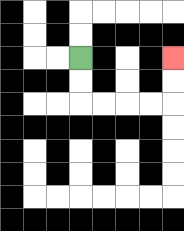{'start': '[3, 2]', 'end': '[7, 2]', 'path_directions': 'D,D,R,R,R,R,U,U', 'path_coordinates': '[[3, 2], [3, 3], [3, 4], [4, 4], [5, 4], [6, 4], [7, 4], [7, 3], [7, 2]]'}